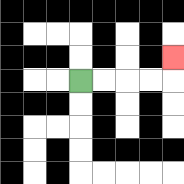{'start': '[3, 3]', 'end': '[7, 2]', 'path_directions': 'R,R,R,R,U', 'path_coordinates': '[[3, 3], [4, 3], [5, 3], [6, 3], [7, 3], [7, 2]]'}